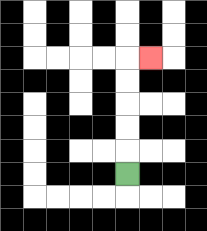{'start': '[5, 7]', 'end': '[6, 2]', 'path_directions': 'U,U,U,U,U,R', 'path_coordinates': '[[5, 7], [5, 6], [5, 5], [5, 4], [5, 3], [5, 2], [6, 2]]'}